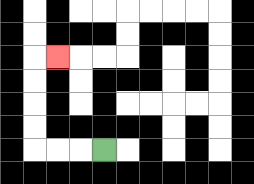{'start': '[4, 6]', 'end': '[2, 2]', 'path_directions': 'L,L,L,U,U,U,U,R', 'path_coordinates': '[[4, 6], [3, 6], [2, 6], [1, 6], [1, 5], [1, 4], [1, 3], [1, 2], [2, 2]]'}